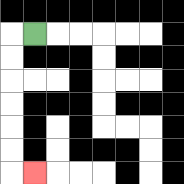{'start': '[1, 1]', 'end': '[1, 7]', 'path_directions': 'L,D,D,D,D,D,D,R', 'path_coordinates': '[[1, 1], [0, 1], [0, 2], [0, 3], [0, 4], [0, 5], [0, 6], [0, 7], [1, 7]]'}